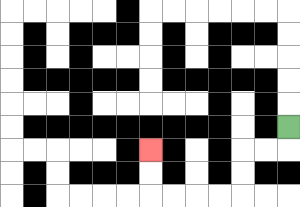{'start': '[12, 5]', 'end': '[6, 6]', 'path_directions': 'D,L,L,D,D,L,L,L,L,U,U', 'path_coordinates': '[[12, 5], [12, 6], [11, 6], [10, 6], [10, 7], [10, 8], [9, 8], [8, 8], [7, 8], [6, 8], [6, 7], [6, 6]]'}